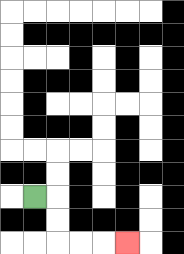{'start': '[1, 8]', 'end': '[5, 10]', 'path_directions': 'R,D,D,R,R,R', 'path_coordinates': '[[1, 8], [2, 8], [2, 9], [2, 10], [3, 10], [4, 10], [5, 10]]'}